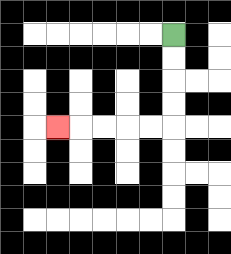{'start': '[7, 1]', 'end': '[2, 5]', 'path_directions': 'D,D,D,D,L,L,L,L,L', 'path_coordinates': '[[7, 1], [7, 2], [7, 3], [7, 4], [7, 5], [6, 5], [5, 5], [4, 5], [3, 5], [2, 5]]'}